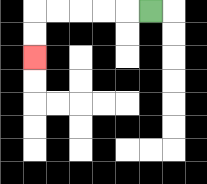{'start': '[6, 0]', 'end': '[1, 2]', 'path_directions': 'L,L,L,L,L,D,D', 'path_coordinates': '[[6, 0], [5, 0], [4, 0], [3, 0], [2, 0], [1, 0], [1, 1], [1, 2]]'}